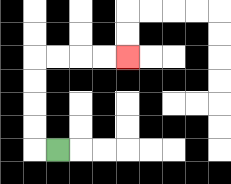{'start': '[2, 6]', 'end': '[5, 2]', 'path_directions': 'L,U,U,U,U,R,R,R,R', 'path_coordinates': '[[2, 6], [1, 6], [1, 5], [1, 4], [1, 3], [1, 2], [2, 2], [3, 2], [4, 2], [5, 2]]'}